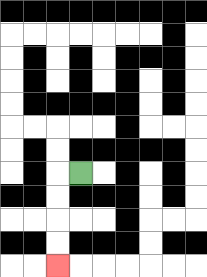{'start': '[3, 7]', 'end': '[2, 11]', 'path_directions': 'L,D,D,D,D', 'path_coordinates': '[[3, 7], [2, 7], [2, 8], [2, 9], [2, 10], [2, 11]]'}